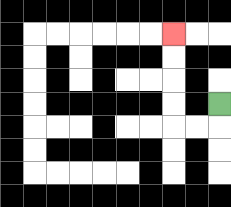{'start': '[9, 4]', 'end': '[7, 1]', 'path_directions': 'D,L,L,U,U,U,U', 'path_coordinates': '[[9, 4], [9, 5], [8, 5], [7, 5], [7, 4], [7, 3], [7, 2], [7, 1]]'}